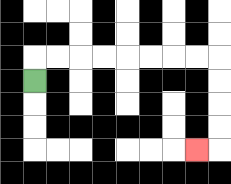{'start': '[1, 3]', 'end': '[8, 6]', 'path_directions': 'U,R,R,R,R,R,R,R,R,D,D,D,D,L', 'path_coordinates': '[[1, 3], [1, 2], [2, 2], [3, 2], [4, 2], [5, 2], [6, 2], [7, 2], [8, 2], [9, 2], [9, 3], [9, 4], [9, 5], [9, 6], [8, 6]]'}